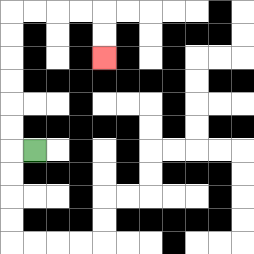{'start': '[1, 6]', 'end': '[4, 2]', 'path_directions': 'L,U,U,U,U,U,U,R,R,R,R,D,D', 'path_coordinates': '[[1, 6], [0, 6], [0, 5], [0, 4], [0, 3], [0, 2], [0, 1], [0, 0], [1, 0], [2, 0], [3, 0], [4, 0], [4, 1], [4, 2]]'}